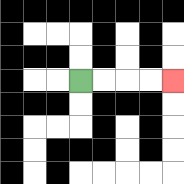{'start': '[3, 3]', 'end': '[7, 3]', 'path_directions': 'R,R,R,R', 'path_coordinates': '[[3, 3], [4, 3], [5, 3], [6, 3], [7, 3]]'}